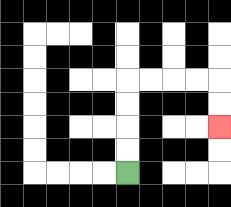{'start': '[5, 7]', 'end': '[9, 5]', 'path_directions': 'U,U,U,U,R,R,R,R,D,D', 'path_coordinates': '[[5, 7], [5, 6], [5, 5], [5, 4], [5, 3], [6, 3], [7, 3], [8, 3], [9, 3], [9, 4], [9, 5]]'}